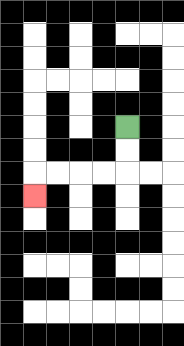{'start': '[5, 5]', 'end': '[1, 8]', 'path_directions': 'D,D,L,L,L,L,D', 'path_coordinates': '[[5, 5], [5, 6], [5, 7], [4, 7], [3, 7], [2, 7], [1, 7], [1, 8]]'}